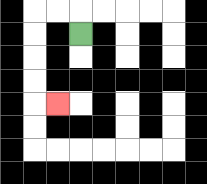{'start': '[3, 1]', 'end': '[2, 4]', 'path_directions': 'U,L,L,D,D,D,D,R', 'path_coordinates': '[[3, 1], [3, 0], [2, 0], [1, 0], [1, 1], [1, 2], [1, 3], [1, 4], [2, 4]]'}